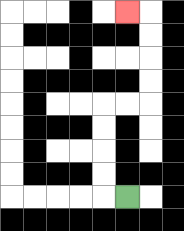{'start': '[5, 8]', 'end': '[5, 0]', 'path_directions': 'L,U,U,U,U,R,R,U,U,U,U,L', 'path_coordinates': '[[5, 8], [4, 8], [4, 7], [4, 6], [4, 5], [4, 4], [5, 4], [6, 4], [6, 3], [6, 2], [6, 1], [6, 0], [5, 0]]'}